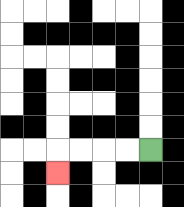{'start': '[6, 6]', 'end': '[2, 7]', 'path_directions': 'L,L,L,L,D', 'path_coordinates': '[[6, 6], [5, 6], [4, 6], [3, 6], [2, 6], [2, 7]]'}